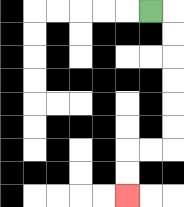{'start': '[6, 0]', 'end': '[5, 8]', 'path_directions': 'R,D,D,D,D,D,D,L,L,D,D', 'path_coordinates': '[[6, 0], [7, 0], [7, 1], [7, 2], [7, 3], [7, 4], [7, 5], [7, 6], [6, 6], [5, 6], [5, 7], [5, 8]]'}